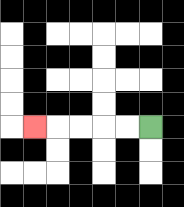{'start': '[6, 5]', 'end': '[1, 5]', 'path_directions': 'L,L,L,L,L', 'path_coordinates': '[[6, 5], [5, 5], [4, 5], [3, 5], [2, 5], [1, 5]]'}